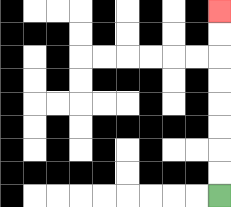{'start': '[9, 8]', 'end': '[9, 0]', 'path_directions': 'U,U,U,U,U,U,U,U', 'path_coordinates': '[[9, 8], [9, 7], [9, 6], [9, 5], [9, 4], [9, 3], [9, 2], [9, 1], [9, 0]]'}